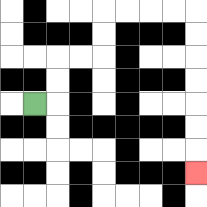{'start': '[1, 4]', 'end': '[8, 7]', 'path_directions': 'R,U,U,R,R,U,U,R,R,R,R,D,D,D,D,D,D,D', 'path_coordinates': '[[1, 4], [2, 4], [2, 3], [2, 2], [3, 2], [4, 2], [4, 1], [4, 0], [5, 0], [6, 0], [7, 0], [8, 0], [8, 1], [8, 2], [8, 3], [8, 4], [8, 5], [8, 6], [8, 7]]'}